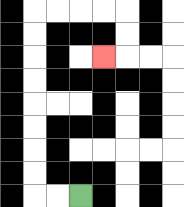{'start': '[3, 8]', 'end': '[4, 2]', 'path_directions': 'L,L,U,U,U,U,U,U,U,U,R,R,R,R,D,D,L', 'path_coordinates': '[[3, 8], [2, 8], [1, 8], [1, 7], [1, 6], [1, 5], [1, 4], [1, 3], [1, 2], [1, 1], [1, 0], [2, 0], [3, 0], [4, 0], [5, 0], [5, 1], [5, 2], [4, 2]]'}